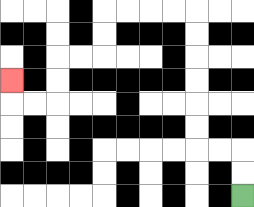{'start': '[10, 8]', 'end': '[0, 3]', 'path_directions': 'U,U,L,L,U,U,U,U,U,U,L,L,L,L,D,D,L,L,D,D,L,L,U', 'path_coordinates': '[[10, 8], [10, 7], [10, 6], [9, 6], [8, 6], [8, 5], [8, 4], [8, 3], [8, 2], [8, 1], [8, 0], [7, 0], [6, 0], [5, 0], [4, 0], [4, 1], [4, 2], [3, 2], [2, 2], [2, 3], [2, 4], [1, 4], [0, 4], [0, 3]]'}